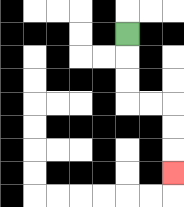{'start': '[5, 1]', 'end': '[7, 7]', 'path_directions': 'D,D,D,R,R,D,D,D', 'path_coordinates': '[[5, 1], [5, 2], [5, 3], [5, 4], [6, 4], [7, 4], [7, 5], [7, 6], [7, 7]]'}